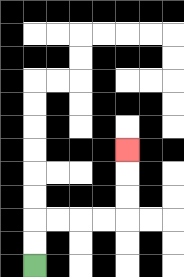{'start': '[1, 11]', 'end': '[5, 6]', 'path_directions': 'U,U,R,R,R,R,U,U,U', 'path_coordinates': '[[1, 11], [1, 10], [1, 9], [2, 9], [3, 9], [4, 9], [5, 9], [5, 8], [5, 7], [5, 6]]'}